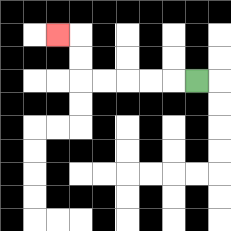{'start': '[8, 3]', 'end': '[2, 1]', 'path_directions': 'L,L,L,L,L,U,U,L', 'path_coordinates': '[[8, 3], [7, 3], [6, 3], [5, 3], [4, 3], [3, 3], [3, 2], [3, 1], [2, 1]]'}